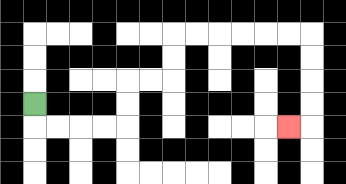{'start': '[1, 4]', 'end': '[12, 5]', 'path_directions': 'D,R,R,R,R,U,U,R,R,U,U,R,R,R,R,R,R,D,D,D,D,L', 'path_coordinates': '[[1, 4], [1, 5], [2, 5], [3, 5], [4, 5], [5, 5], [5, 4], [5, 3], [6, 3], [7, 3], [7, 2], [7, 1], [8, 1], [9, 1], [10, 1], [11, 1], [12, 1], [13, 1], [13, 2], [13, 3], [13, 4], [13, 5], [12, 5]]'}